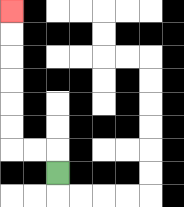{'start': '[2, 7]', 'end': '[0, 0]', 'path_directions': 'U,L,L,U,U,U,U,U,U', 'path_coordinates': '[[2, 7], [2, 6], [1, 6], [0, 6], [0, 5], [0, 4], [0, 3], [0, 2], [0, 1], [0, 0]]'}